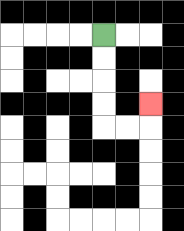{'start': '[4, 1]', 'end': '[6, 4]', 'path_directions': 'D,D,D,D,R,R,U', 'path_coordinates': '[[4, 1], [4, 2], [4, 3], [4, 4], [4, 5], [5, 5], [6, 5], [6, 4]]'}